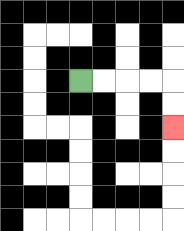{'start': '[3, 3]', 'end': '[7, 5]', 'path_directions': 'R,R,R,R,D,D', 'path_coordinates': '[[3, 3], [4, 3], [5, 3], [6, 3], [7, 3], [7, 4], [7, 5]]'}